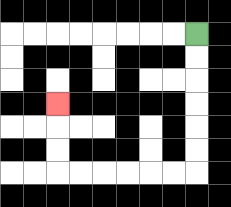{'start': '[8, 1]', 'end': '[2, 4]', 'path_directions': 'D,D,D,D,D,D,L,L,L,L,L,L,U,U,U', 'path_coordinates': '[[8, 1], [8, 2], [8, 3], [8, 4], [8, 5], [8, 6], [8, 7], [7, 7], [6, 7], [5, 7], [4, 7], [3, 7], [2, 7], [2, 6], [2, 5], [2, 4]]'}